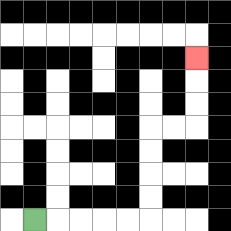{'start': '[1, 9]', 'end': '[8, 2]', 'path_directions': 'R,R,R,R,R,U,U,U,U,R,R,U,U,U', 'path_coordinates': '[[1, 9], [2, 9], [3, 9], [4, 9], [5, 9], [6, 9], [6, 8], [6, 7], [6, 6], [6, 5], [7, 5], [8, 5], [8, 4], [8, 3], [8, 2]]'}